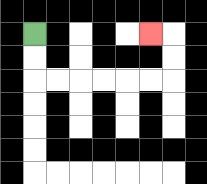{'start': '[1, 1]', 'end': '[6, 1]', 'path_directions': 'D,D,R,R,R,R,R,R,U,U,L', 'path_coordinates': '[[1, 1], [1, 2], [1, 3], [2, 3], [3, 3], [4, 3], [5, 3], [6, 3], [7, 3], [7, 2], [7, 1], [6, 1]]'}